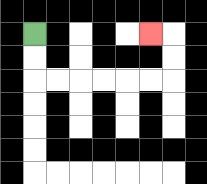{'start': '[1, 1]', 'end': '[6, 1]', 'path_directions': 'D,D,R,R,R,R,R,R,U,U,L', 'path_coordinates': '[[1, 1], [1, 2], [1, 3], [2, 3], [3, 3], [4, 3], [5, 3], [6, 3], [7, 3], [7, 2], [7, 1], [6, 1]]'}